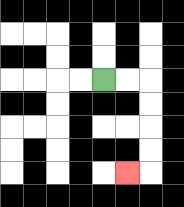{'start': '[4, 3]', 'end': '[5, 7]', 'path_directions': 'R,R,D,D,D,D,L', 'path_coordinates': '[[4, 3], [5, 3], [6, 3], [6, 4], [6, 5], [6, 6], [6, 7], [5, 7]]'}